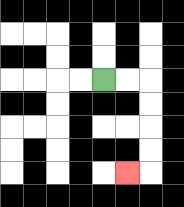{'start': '[4, 3]', 'end': '[5, 7]', 'path_directions': 'R,R,D,D,D,D,L', 'path_coordinates': '[[4, 3], [5, 3], [6, 3], [6, 4], [6, 5], [6, 6], [6, 7], [5, 7]]'}